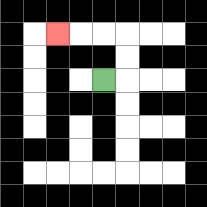{'start': '[4, 3]', 'end': '[2, 1]', 'path_directions': 'R,U,U,L,L,L', 'path_coordinates': '[[4, 3], [5, 3], [5, 2], [5, 1], [4, 1], [3, 1], [2, 1]]'}